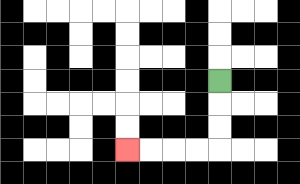{'start': '[9, 3]', 'end': '[5, 6]', 'path_directions': 'D,D,D,L,L,L,L', 'path_coordinates': '[[9, 3], [9, 4], [9, 5], [9, 6], [8, 6], [7, 6], [6, 6], [5, 6]]'}